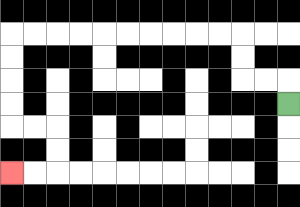{'start': '[12, 4]', 'end': '[0, 7]', 'path_directions': 'U,L,L,U,U,L,L,L,L,L,L,L,L,L,L,D,D,D,D,R,R,D,D,L,L', 'path_coordinates': '[[12, 4], [12, 3], [11, 3], [10, 3], [10, 2], [10, 1], [9, 1], [8, 1], [7, 1], [6, 1], [5, 1], [4, 1], [3, 1], [2, 1], [1, 1], [0, 1], [0, 2], [0, 3], [0, 4], [0, 5], [1, 5], [2, 5], [2, 6], [2, 7], [1, 7], [0, 7]]'}